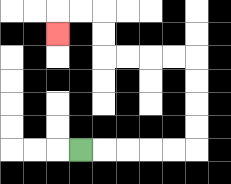{'start': '[3, 6]', 'end': '[2, 1]', 'path_directions': 'R,R,R,R,R,U,U,U,U,L,L,L,L,U,U,L,L,D', 'path_coordinates': '[[3, 6], [4, 6], [5, 6], [6, 6], [7, 6], [8, 6], [8, 5], [8, 4], [8, 3], [8, 2], [7, 2], [6, 2], [5, 2], [4, 2], [4, 1], [4, 0], [3, 0], [2, 0], [2, 1]]'}